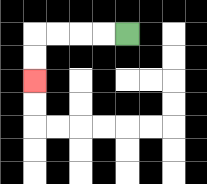{'start': '[5, 1]', 'end': '[1, 3]', 'path_directions': 'L,L,L,L,D,D', 'path_coordinates': '[[5, 1], [4, 1], [3, 1], [2, 1], [1, 1], [1, 2], [1, 3]]'}